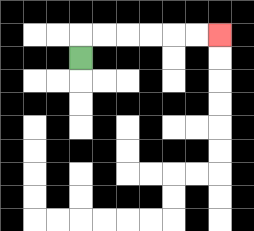{'start': '[3, 2]', 'end': '[9, 1]', 'path_directions': 'U,R,R,R,R,R,R', 'path_coordinates': '[[3, 2], [3, 1], [4, 1], [5, 1], [6, 1], [7, 1], [8, 1], [9, 1]]'}